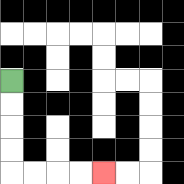{'start': '[0, 3]', 'end': '[4, 7]', 'path_directions': 'D,D,D,D,R,R,R,R', 'path_coordinates': '[[0, 3], [0, 4], [0, 5], [0, 6], [0, 7], [1, 7], [2, 7], [3, 7], [4, 7]]'}